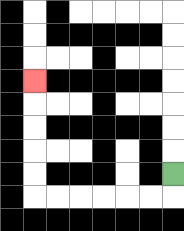{'start': '[7, 7]', 'end': '[1, 3]', 'path_directions': 'D,L,L,L,L,L,L,U,U,U,U,U', 'path_coordinates': '[[7, 7], [7, 8], [6, 8], [5, 8], [4, 8], [3, 8], [2, 8], [1, 8], [1, 7], [1, 6], [1, 5], [1, 4], [1, 3]]'}